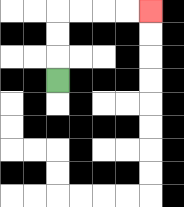{'start': '[2, 3]', 'end': '[6, 0]', 'path_directions': 'U,U,U,R,R,R,R', 'path_coordinates': '[[2, 3], [2, 2], [2, 1], [2, 0], [3, 0], [4, 0], [5, 0], [6, 0]]'}